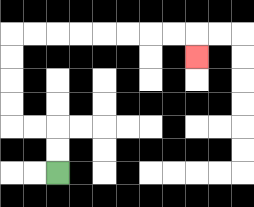{'start': '[2, 7]', 'end': '[8, 2]', 'path_directions': 'U,U,L,L,U,U,U,U,R,R,R,R,R,R,R,R,D', 'path_coordinates': '[[2, 7], [2, 6], [2, 5], [1, 5], [0, 5], [0, 4], [0, 3], [0, 2], [0, 1], [1, 1], [2, 1], [3, 1], [4, 1], [5, 1], [6, 1], [7, 1], [8, 1], [8, 2]]'}